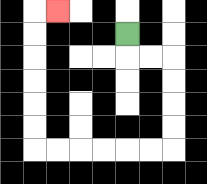{'start': '[5, 1]', 'end': '[2, 0]', 'path_directions': 'D,R,R,D,D,D,D,L,L,L,L,L,L,U,U,U,U,U,U,R', 'path_coordinates': '[[5, 1], [5, 2], [6, 2], [7, 2], [7, 3], [7, 4], [7, 5], [7, 6], [6, 6], [5, 6], [4, 6], [3, 6], [2, 6], [1, 6], [1, 5], [1, 4], [1, 3], [1, 2], [1, 1], [1, 0], [2, 0]]'}